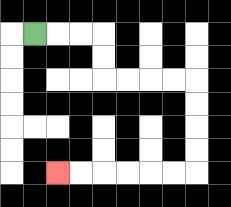{'start': '[1, 1]', 'end': '[2, 7]', 'path_directions': 'R,R,R,D,D,R,R,R,R,D,D,D,D,L,L,L,L,L,L', 'path_coordinates': '[[1, 1], [2, 1], [3, 1], [4, 1], [4, 2], [4, 3], [5, 3], [6, 3], [7, 3], [8, 3], [8, 4], [8, 5], [8, 6], [8, 7], [7, 7], [6, 7], [5, 7], [4, 7], [3, 7], [2, 7]]'}